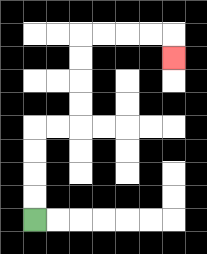{'start': '[1, 9]', 'end': '[7, 2]', 'path_directions': 'U,U,U,U,R,R,U,U,U,U,R,R,R,R,D', 'path_coordinates': '[[1, 9], [1, 8], [1, 7], [1, 6], [1, 5], [2, 5], [3, 5], [3, 4], [3, 3], [3, 2], [3, 1], [4, 1], [5, 1], [6, 1], [7, 1], [7, 2]]'}